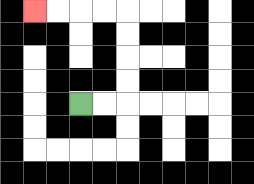{'start': '[3, 4]', 'end': '[1, 0]', 'path_directions': 'R,R,U,U,U,U,L,L,L,L', 'path_coordinates': '[[3, 4], [4, 4], [5, 4], [5, 3], [5, 2], [5, 1], [5, 0], [4, 0], [3, 0], [2, 0], [1, 0]]'}